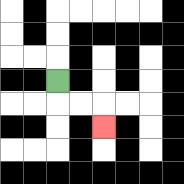{'start': '[2, 3]', 'end': '[4, 5]', 'path_directions': 'D,R,R,D', 'path_coordinates': '[[2, 3], [2, 4], [3, 4], [4, 4], [4, 5]]'}